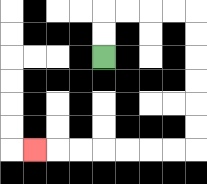{'start': '[4, 2]', 'end': '[1, 6]', 'path_directions': 'U,U,R,R,R,R,D,D,D,D,D,D,L,L,L,L,L,L,L', 'path_coordinates': '[[4, 2], [4, 1], [4, 0], [5, 0], [6, 0], [7, 0], [8, 0], [8, 1], [8, 2], [8, 3], [8, 4], [8, 5], [8, 6], [7, 6], [6, 6], [5, 6], [4, 6], [3, 6], [2, 6], [1, 6]]'}